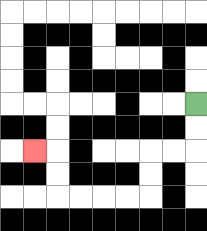{'start': '[8, 4]', 'end': '[1, 6]', 'path_directions': 'D,D,L,L,D,D,L,L,L,L,U,U,L', 'path_coordinates': '[[8, 4], [8, 5], [8, 6], [7, 6], [6, 6], [6, 7], [6, 8], [5, 8], [4, 8], [3, 8], [2, 8], [2, 7], [2, 6], [1, 6]]'}